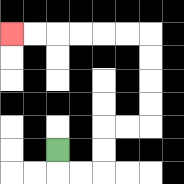{'start': '[2, 6]', 'end': '[0, 1]', 'path_directions': 'D,R,R,U,U,R,R,U,U,U,U,L,L,L,L,L,L', 'path_coordinates': '[[2, 6], [2, 7], [3, 7], [4, 7], [4, 6], [4, 5], [5, 5], [6, 5], [6, 4], [6, 3], [6, 2], [6, 1], [5, 1], [4, 1], [3, 1], [2, 1], [1, 1], [0, 1]]'}